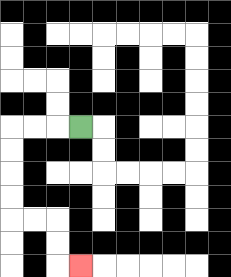{'start': '[3, 5]', 'end': '[3, 11]', 'path_directions': 'L,L,L,D,D,D,D,R,R,D,D,R', 'path_coordinates': '[[3, 5], [2, 5], [1, 5], [0, 5], [0, 6], [0, 7], [0, 8], [0, 9], [1, 9], [2, 9], [2, 10], [2, 11], [3, 11]]'}